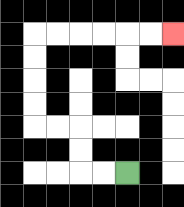{'start': '[5, 7]', 'end': '[7, 1]', 'path_directions': 'L,L,U,U,L,L,U,U,U,U,R,R,R,R,R,R', 'path_coordinates': '[[5, 7], [4, 7], [3, 7], [3, 6], [3, 5], [2, 5], [1, 5], [1, 4], [1, 3], [1, 2], [1, 1], [2, 1], [3, 1], [4, 1], [5, 1], [6, 1], [7, 1]]'}